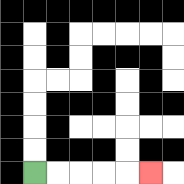{'start': '[1, 7]', 'end': '[6, 7]', 'path_directions': 'R,R,R,R,R', 'path_coordinates': '[[1, 7], [2, 7], [3, 7], [4, 7], [5, 7], [6, 7]]'}